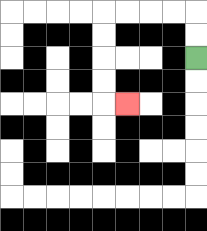{'start': '[8, 2]', 'end': '[5, 4]', 'path_directions': 'U,U,L,L,L,L,D,D,D,D,R', 'path_coordinates': '[[8, 2], [8, 1], [8, 0], [7, 0], [6, 0], [5, 0], [4, 0], [4, 1], [4, 2], [4, 3], [4, 4], [5, 4]]'}